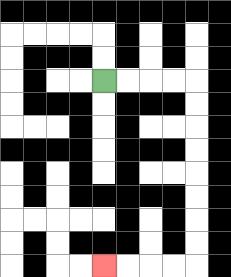{'start': '[4, 3]', 'end': '[4, 11]', 'path_directions': 'R,R,R,R,D,D,D,D,D,D,D,D,L,L,L,L', 'path_coordinates': '[[4, 3], [5, 3], [6, 3], [7, 3], [8, 3], [8, 4], [8, 5], [8, 6], [8, 7], [8, 8], [8, 9], [8, 10], [8, 11], [7, 11], [6, 11], [5, 11], [4, 11]]'}